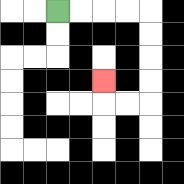{'start': '[2, 0]', 'end': '[4, 3]', 'path_directions': 'R,R,R,R,D,D,D,D,L,L,U', 'path_coordinates': '[[2, 0], [3, 0], [4, 0], [5, 0], [6, 0], [6, 1], [6, 2], [6, 3], [6, 4], [5, 4], [4, 4], [4, 3]]'}